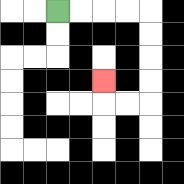{'start': '[2, 0]', 'end': '[4, 3]', 'path_directions': 'R,R,R,R,D,D,D,D,L,L,U', 'path_coordinates': '[[2, 0], [3, 0], [4, 0], [5, 0], [6, 0], [6, 1], [6, 2], [6, 3], [6, 4], [5, 4], [4, 4], [4, 3]]'}